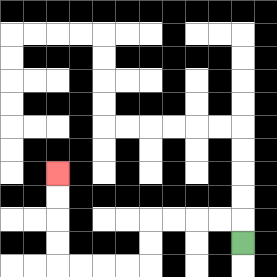{'start': '[10, 10]', 'end': '[2, 7]', 'path_directions': 'U,L,L,L,L,D,D,L,L,L,L,U,U,U,U', 'path_coordinates': '[[10, 10], [10, 9], [9, 9], [8, 9], [7, 9], [6, 9], [6, 10], [6, 11], [5, 11], [4, 11], [3, 11], [2, 11], [2, 10], [2, 9], [2, 8], [2, 7]]'}